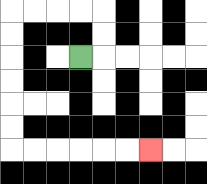{'start': '[3, 2]', 'end': '[6, 6]', 'path_directions': 'R,U,U,L,L,L,L,D,D,D,D,D,D,R,R,R,R,R,R', 'path_coordinates': '[[3, 2], [4, 2], [4, 1], [4, 0], [3, 0], [2, 0], [1, 0], [0, 0], [0, 1], [0, 2], [0, 3], [0, 4], [0, 5], [0, 6], [1, 6], [2, 6], [3, 6], [4, 6], [5, 6], [6, 6]]'}